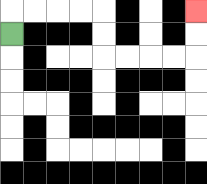{'start': '[0, 1]', 'end': '[8, 0]', 'path_directions': 'U,R,R,R,R,D,D,R,R,R,R,U,U', 'path_coordinates': '[[0, 1], [0, 0], [1, 0], [2, 0], [3, 0], [4, 0], [4, 1], [4, 2], [5, 2], [6, 2], [7, 2], [8, 2], [8, 1], [8, 0]]'}